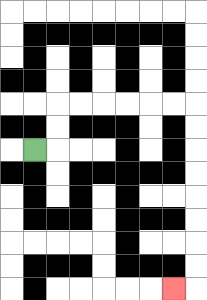{'start': '[1, 6]', 'end': '[7, 12]', 'path_directions': 'R,U,U,R,R,R,R,R,R,D,D,D,D,D,D,D,D,L', 'path_coordinates': '[[1, 6], [2, 6], [2, 5], [2, 4], [3, 4], [4, 4], [5, 4], [6, 4], [7, 4], [8, 4], [8, 5], [8, 6], [8, 7], [8, 8], [8, 9], [8, 10], [8, 11], [8, 12], [7, 12]]'}